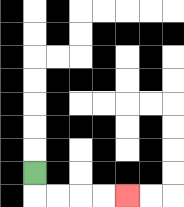{'start': '[1, 7]', 'end': '[5, 8]', 'path_directions': 'D,R,R,R,R', 'path_coordinates': '[[1, 7], [1, 8], [2, 8], [3, 8], [4, 8], [5, 8]]'}